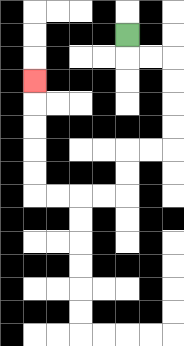{'start': '[5, 1]', 'end': '[1, 3]', 'path_directions': 'D,R,R,D,D,D,D,L,L,D,D,L,L,L,L,U,U,U,U,U', 'path_coordinates': '[[5, 1], [5, 2], [6, 2], [7, 2], [7, 3], [7, 4], [7, 5], [7, 6], [6, 6], [5, 6], [5, 7], [5, 8], [4, 8], [3, 8], [2, 8], [1, 8], [1, 7], [1, 6], [1, 5], [1, 4], [1, 3]]'}